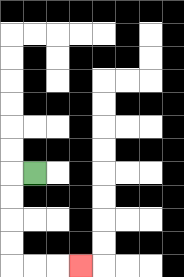{'start': '[1, 7]', 'end': '[3, 11]', 'path_directions': 'L,D,D,D,D,R,R,R', 'path_coordinates': '[[1, 7], [0, 7], [0, 8], [0, 9], [0, 10], [0, 11], [1, 11], [2, 11], [3, 11]]'}